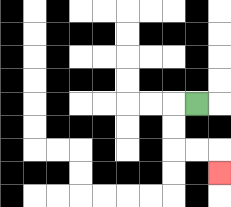{'start': '[8, 4]', 'end': '[9, 7]', 'path_directions': 'L,D,D,R,R,D', 'path_coordinates': '[[8, 4], [7, 4], [7, 5], [7, 6], [8, 6], [9, 6], [9, 7]]'}